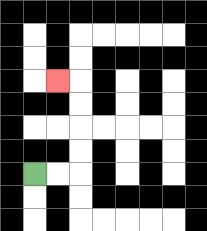{'start': '[1, 7]', 'end': '[2, 3]', 'path_directions': 'R,R,U,U,U,U,L', 'path_coordinates': '[[1, 7], [2, 7], [3, 7], [3, 6], [3, 5], [3, 4], [3, 3], [2, 3]]'}